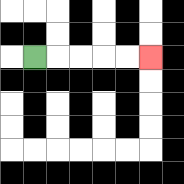{'start': '[1, 2]', 'end': '[6, 2]', 'path_directions': 'R,R,R,R,R', 'path_coordinates': '[[1, 2], [2, 2], [3, 2], [4, 2], [5, 2], [6, 2]]'}